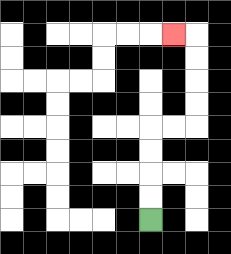{'start': '[6, 9]', 'end': '[7, 1]', 'path_directions': 'U,U,U,U,R,R,U,U,U,U,L', 'path_coordinates': '[[6, 9], [6, 8], [6, 7], [6, 6], [6, 5], [7, 5], [8, 5], [8, 4], [8, 3], [8, 2], [8, 1], [7, 1]]'}